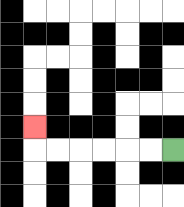{'start': '[7, 6]', 'end': '[1, 5]', 'path_directions': 'L,L,L,L,L,L,U', 'path_coordinates': '[[7, 6], [6, 6], [5, 6], [4, 6], [3, 6], [2, 6], [1, 6], [1, 5]]'}